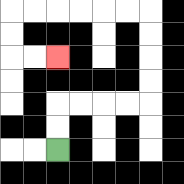{'start': '[2, 6]', 'end': '[2, 2]', 'path_directions': 'U,U,R,R,R,R,U,U,U,U,L,L,L,L,L,L,D,D,R,R', 'path_coordinates': '[[2, 6], [2, 5], [2, 4], [3, 4], [4, 4], [5, 4], [6, 4], [6, 3], [6, 2], [6, 1], [6, 0], [5, 0], [4, 0], [3, 0], [2, 0], [1, 0], [0, 0], [0, 1], [0, 2], [1, 2], [2, 2]]'}